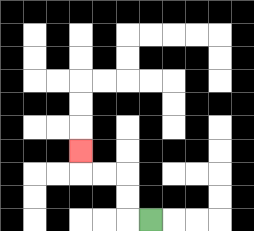{'start': '[6, 9]', 'end': '[3, 6]', 'path_directions': 'L,U,U,L,L,U', 'path_coordinates': '[[6, 9], [5, 9], [5, 8], [5, 7], [4, 7], [3, 7], [3, 6]]'}